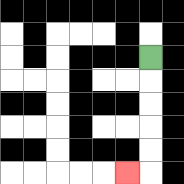{'start': '[6, 2]', 'end': '[5, 7]', 'path_directions': 'D,D,D,D,D,L', 'path_coordinates': '[[6, 2], [6, 3], [6, 4], [6, 5], [6, 6], [6, 7], [5, 7]]'}